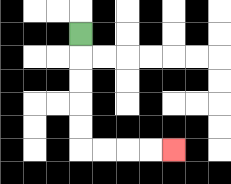{'start': '[3, 1]', 'end': '[7, 6]', 'path_directions': 'D,D,D,D,D,R,R,R,R', 'path_coordinates': '[[3, 1], [3, 2], [3, 3], [3, 4], [3, 5], [3, 6], [4, 6], [5, 6], [6, 6], [7, 6]]'}